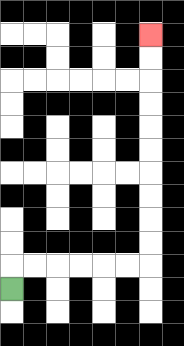{'start': '[0, 12]', 'end': '[6, 1]', 'path_directions': 'U,R,R,R,R,R,R,U,U,U,U,U,U,U,U,U,U', 'path_coordinates': '[[0, 12], [0, 11], [1, 11], [2, 11], [3, 11], [4, 11], [5, 11], [6, 11], [6, 10], [6, 9], [6, 8], [6, 7], [6, 6], [6, 5], [6, 4], [6, 3], [6, 2], [6, 1]]'}